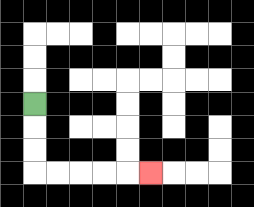{'start': '[1, 4]', 'end': '[6, 7]', 'path_directions': 'D,D,D,R,R,R,R,R', 'path_coordinates': '[[1, 4], [1, 5], [1, 6], [1, 7], [2, 7], [3, 7], [4, 7], [5, 7], [6, 7]]'}